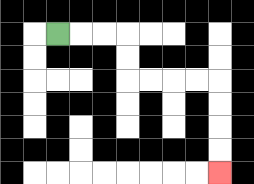{'start': '[2, 1]', 'end': '[9, 7]', 'path_directions': 'R,R,R,D,D,R,R,R,R,D,D,D,D', 'path_coordinates': '[[2, 1], [3, 1], [4, 1], [5, 1], [5, 2], [5, 3], [6, 3], [7, 3], [8, 3], [9, 3], [9, 4], [9, 5], [9, 6], [9, 7]]'}